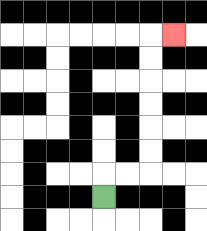{'start': '[4, 8]', 'end': '[7, 1]', 'path_directions': 'U,R,R,U,U,U,U,U,U,R', 'path_coordinates': '[[4, 8], [4, 7], [5, 7], [6, 7], [6, 6], [6, 5], [6, 4], [6, 3], [6, 2], [6, 1], [7, 1]]'}